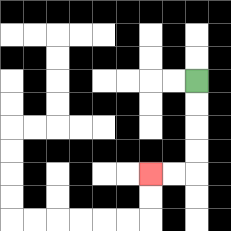{'start': '[8, 3]', 'end': '[6, 7]', 'path_directions': 'D,D,D,D,L,L', 'path_coordinates': '[[8, 3], [8, 4], [8, 5], [8, 6], [8, 7], [7, 7], [6, 7]]'}